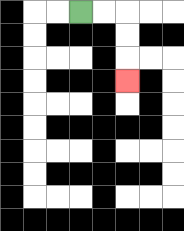{'start': '[3, 0]', 'end': '[5, 3]', 'path_directions': 'R,R,D,D,D', 'path_coordinates': '[[3, 0], [4, 0], [5, 0], [5, 1], [5, 2], [5, 3]]'}